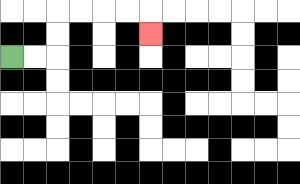{'start': '[0, 2]', 'end': '[6, 1]', 'path_directions': 'R,R,U,U,R,R,R,R,D', 'path_coordinates': '[[0, 2], [1, 2], [2, 2], [2, 1], [2, 0], [3, 0], [4, 0], [5, 0], [6, 0], [6, 1]]'}